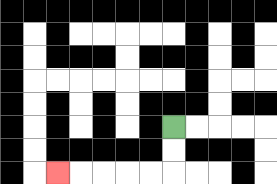{'start': '[7, 5]', 'end': '[2, 7]', 'path_directions': 'D,D,L,L,L,L,L', 'path_coordinates': '[[7, 5], [7, 6], [7, 7], [6, 7], [5, 7], [4, 7], [3, 7], [2, 7]]'}